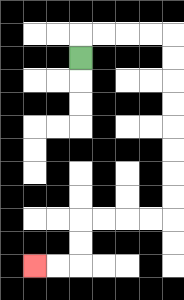{'start': '[3, 2]', 'end': '[1, 11]', 'path_directions': 'U,R,R,R,R,D,D,D,D,D,D,D,D,L,L,L,L,D,D,L,L', 'path_coordinates': '[[3, 2], [3, 1], [4, 1], [5, 1], [6, 1], [7, 1], [7, 2], [7, 3], [7, 4], [7, 5], [7, 6], [7, 7], [7, 8], [7, 9], [6, 9], [5, 9], [4, 9], [3, 9], [3, 10], [3, 11], [2, 11], [1, 11]]'}